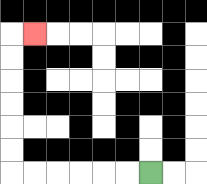{'start': '[6, 7]', 'end': '[1, 1]', 'path_directions': 'L,L,L,L,L,L,U,U,U,U,U,U,R', 'path_coordinates': '[[6, 7], [5, 7], [4, 7], [3, 7], [2, 7], [1, 7], [0, 7], [0, 6], [0, 5], [0, 4], [0, 3], [0, 2], [0, 1], [1, 1]]'}